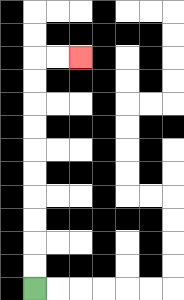{'start': '[1, 12]', 'end': '[3, 2]', 'path_directions': 'U,U,U,U,U,U,U,U,U,U,R,R', 'path_coordinates': '[[1, 12], [1, 11], [1, 10], [1, 9], [1, 8], [1, 7], [1, 6], [1, 5], [1, 4], [1, 3], [1, 2], [2, 2], [3, 2]]'}